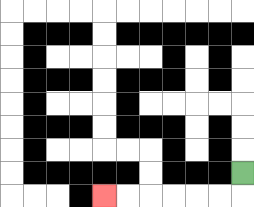{'start': '[10, 7]', 'end': '[4, 8]', 'path_directions': 'D,L,L,L,L,L,L', 'path_coordinates': '[[10, 7], [10, 8], [9, 8], [8, 8], [7, 8], [6, 8], [5, 8], [4, 8]]'}